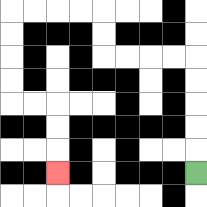{'start': '[8, 7]', 'end': '[2, 7]', 'path_directions': 'U,U,U,U,U,L,L,L,L,U,U,L,L,L,L,D,D,D,D,R,R,D,D,D', 'path_coordinates': '[[8, 7], [8, 6], [8, 5], [8, 4], [8, 3], [8, 2], [7, 2], [6, 2], [5, 2], [4, 2], [4, 1], [4, 0], [3, 0], [2, 0], [1, 0], [0, 0], [0, 1], [0, 2], [0, 3], [0, 4], [1, 4], [2, 4], [2, 5], [2, 6], [2, 7]]'}